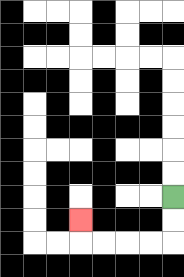{'start': '[7, 8]', 'end': '[3, 9]', 'path_directions': 'D,D,L,L,L,L,U', 'path_coordinates': '[[7, 8], [7, 9], [7, 10], [6, 10], [5, 10], [4, 10], [3, 10], [3, 9]]'}